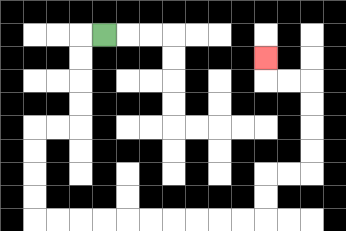{'start': '[4, 1]', 'end': '[11, 2]', 'path_directions': 'L,D,D,D,D,L,L,D,D,D,D,R,R,R,R,R,R,R,R,R,R,U,U,R,R,U,U,U,U,L,L,U', 'path_coordinates': '[[4, 1], [3, 1], [3, 2], [3, 3], [3, 4], [3, 5], [2, 5], [1, 5], [1, 6], [1, 7], [1, 8], [1, 9], [2, 9], [3, 9], [4, 9], [5, 9], [6, 9], [7, 9], [8, 9], [9, 9], [10, 9], [11, 9], [11, 8], [11, 7], [12, 7], [13, 7], [13, 6], [13, 5], [13, 4], [13, 3], [12, 3], [11, 3], [11, 2]]'}